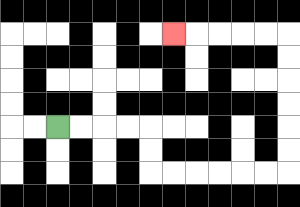{'start': '[2, 5]', 'end': '[7, 1]', 'path_directions': 'R,R,R,R,D,D,R,R,R,R,R,R,U,U,U,U,U,U,L,L,L,L,L', 'path_coordinates': '[[2, 5], [3, 5], [4, 5], [5, 5], [6, 5], [6, 6], [6, 7], [7, 7], [8, 7], [9, 7], [10, 7], [11, 7], [12, 7], [12, 6], [12, 5], [12, 4], [12, 3], [12, 2], [12, 1], [11, 1], [10, 1], [9, 1], [8, 1], [7, 1]]'}